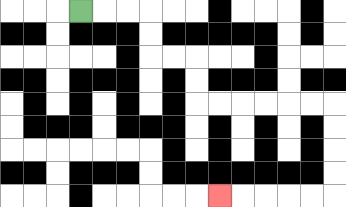{'start': '[3, 0]', 'end': '[9, 8]', 'path_directions': 'R,R,R,D,D,R,R,D,D,R,R,R,R,R,R,D,D,D,D,L,L,L,L,L', 'path_coordinates': '[[3, 0], [4, 0], [5, 0], [6, 0], [6, 1], [6, 2], [7, 2], [8, 2], [8, 3], [8, 4], [9, 4], [10, 4], [11, 4], [12, 4], [13, 4], [14, 4], [14, 5], [14, 6], [14, 7], [14, 8], [13, 8], [12, 8], [11, 8], [10, 8], [9, 8]]'}